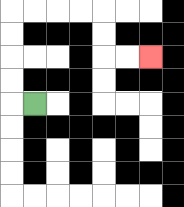{'start': '[1, 4]', 'end': '[6, 2]', 'path_directions': 'L,U,U,U,U,R,R,R,R,D,D,R,R', 'path_coordinates': '[[1, 4], [0, 4], [0, 3], [0, 2], [0, 1], [0, 0], [1, 0], [2, 0], [3, 0], [4, 0], [4, 1], [4, 2], [5, 2], [6, 2]]'}